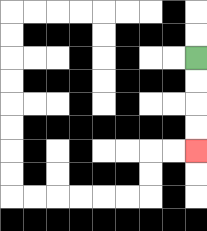{'start': '[8, 2]', 'end': '[8, 6]', 'path_directions': 'D,D,D,D', 'path_coordinates': '[[8, 2], [8, 3], [8, 4], [8, 5], [8, 6]]'}